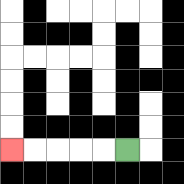{'start': '[5, 6]', 'end': '[0, 6]', 'path_directions': 'L,L,L,L,L', 'path_coordinates': '[[5, 6], [4, 6], [3, 6], [2, 6], [1, 6], [0, 6]]'}